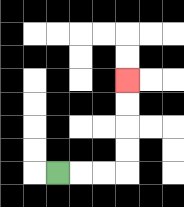{'start': '[2, 7]', 'end': '[5, 3]', 'path_directions': 'R,R,R,U,U,U,U', 'path_coordinates': '[[2, 7], [3, 7], [4, 7], [5, 7], [5, 6], [5, 5], [5, 4], [5, 3]]'}